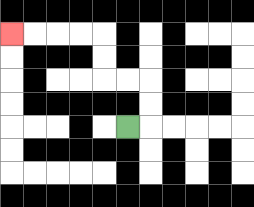{'start': '[5, 5]', 'end': '[0, 1]', 'path_directions': 'R,U,U,L,L,U,U,L,L,L,L', 'path_coordinates': '[[5, 5], [6, 5], [6, 4], [6, 3], [5, 3], [4, 3], [4, 2], [4, 1], [3, 1], [2, 1], [1, 1], [0, 1]]'}